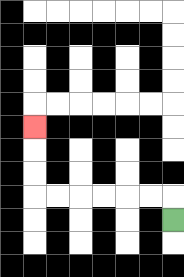{'start': '[7, 9]', 'end': '[1, 5]', 'path_directions': 'U,L,L,L,L,L,L,U,U,U', 'path_coordinates': '[[7, 9], [7, 8], [6, 8], [5, 8], [4, 8], [3, 8], [2, 8], [1, 8], [1, 7], [1, 6], [1, 5]]'}